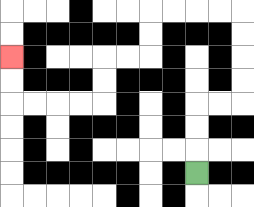{'start': '[8, 7]', 'end': '[0, 2]', 'path_directions': 'U,U,U,R,R,U,U,U,U,L,L,L,L,D,D,L,L,D,D,L,L,L,L,U,U', 'path_coordinates': '[[8, 7], [8, 6], [8, 5], [8, 4], [9, 4], [10, 4], [10, 3], [10, 2], [10, 1], [10, 0], [9, 0], [8, 0], [7, 0], [6, 0], [6, 1], [6, 2], [5, 2], [4, 2], [4, 3], [4, 4], [3, 4], [2, 4], [1, 4], [0, 4], [0, 3], [0, 2]]'}